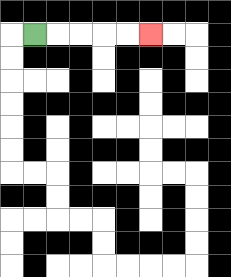{'start': '[1, 1]', 'end': '[6, 1]', 'path_directions': 'R,R,R,R,R', 'path_coordinates': '[[1, 1], [2, 1], [3, 1], [4, 1], [5, 1], [6, 1]]'}